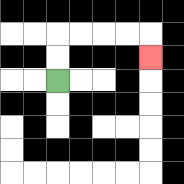{'start': '[2, 3]', 'end': '[6, 2]', 'path_directions': 'U,U,R,R,R,R,D', 'path_coordinates': '[[2, 3], [2, 2], [2, 1], [3, 1], [4, 1], [5, 1], [6, 1], [6, 2]]'}